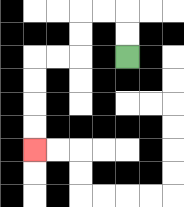{'start': '[5, 2]', 'end': '[1, 6]', 'path_directions': 'U,U,L,L,D,D,L,L,D,D,D,D', 'path_coordinates': '[[5, 2], [5, 1], [5, 0], [4, 0], [3, 0], [3, 1], [3, 2], [2, 2], [1, 2], [1, 3], [1, 4], [1, 5], [1, 6]]'}